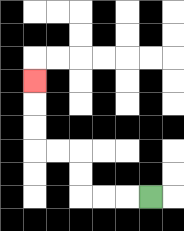{'start': '[6, 8]', 'end': '[1, 3]', 'path_directions': 'L,L,L,U,U,L,L,U,U,U', 'path_coordinates': '[[6, 8], [5, 8], [4, 8], [3, 8], [3, 7], [3, 6], [2, 6], [1, 6], [1, 5], [1, 4], [1, 3]]'}